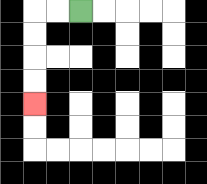{'start': '[3, 0]', 'end': '[1, 4]', 'path_directions': 'L,L,D,D,D,D', 'path_coordinates': '[[3, 0], [2, 0], [1, 0], [1, 1], [1, 2], [1, 3], [1, 4]]'}